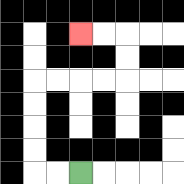{'start': '[3, 7]', 'end': '[3, 1]', 'path_directions': 'L,L,U,U,U,U,R,R,R,R,U,U,L,L', 'path_coordinates': '[[3, 7], [2, 7], [1, 7], [1, 6], [1, 5], [1, 4], [1, 3], [2, 3], [3, 3], [4, 3], [5, 3], [5, 2], [5, 1], [4, 1], [3, 1]]'}